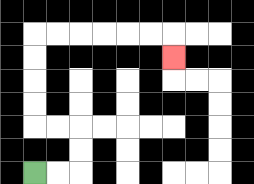{'start': '[1, 7]', 'end': '[7, 2]', 'path_directions': 'R,R,U,U,L,L,U,U,U,U,R,R,R,R,R,R,D', 'path_coordinates': '[[1, 7], [2, 7], [3, 7], [3, 6], [3, 5], [2, 5], [1, 5], [1, 4], [1, 3], [1, 2], [1, 1], [2, 1], [3, 1], [4, 1], [5, 1], [6, 1], [7, 1], [7, 2]]'}